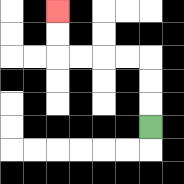{'start': '[6, 5]', 'end': '[2, 0]', 'path_directions': 'U,U,U,L,L,L,L,U,U', 'path_coordinates': '[[6, 5], [6, 4], [6, 3], [6, 2], [5, 2], [4, 2], [3, 2], [2, 2], [2, 1], [2, 0]]'}